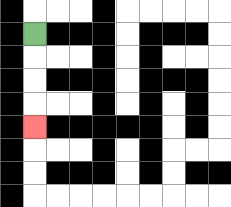{'start': '[1, 1]', 'end': '[1, 5]', 'path_directions': 'D,D,D,D', 'path_coordinates': '[[1, 1], [1, 2], [1, 3], [1, 4], [1, 5]]'}